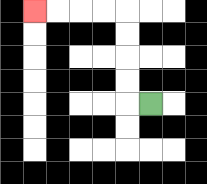{'start': '[6, 4]', 'end': '[1, 0]', 'path_directions': 'L,U,U,U,U,L,L,L,L', 'path_coordinates': '[[6, 4], [5, 4], [5, 3], [5, 2], [5, 1], [5, 0], [4, 0], [3, 0], [2, 0], [1, 0]]'}